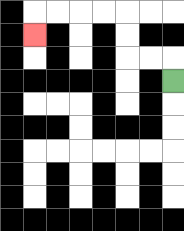{'start': '[7, 3]', 'end': '[1, 1]', 'path_directions': 'U,L,L,U,U,L,L,L,L,D', 'path_coordinates': '[[7, 3], [7, 2], [6, 2], [5, 2], [5, 1], [5, 0], [4, 0], [3, 0], [2, 0], [1, 0], [1, 1]]'}